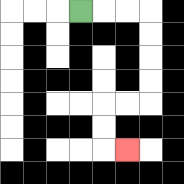{'start': '[3, 0]', 'end': '[5, 6]', 'path_directions': 'R,R,R,D,D,D,D,L,L,D,D,R', 'path_coordinates': '[[3, 0], [4, 0], [5, 0], [6, 0], [6, 1], [6, 2], [6, 3], [6, 4], [5, 4], [4, 4], [4, 5], [4, 6], [5, 6]]'}